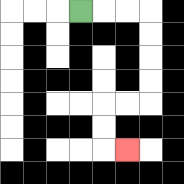{'start': '[3, 0]', 'end': '[5, 6]', 'path_directions': 'R,R,R,D,D,D,D,L,L,D,D,R', 'path_coordinates': '[[3, 0], [4, 0], [5, 0], [6, 0], [6, 1], [6, 2], [6, 3], [6, 4], [5, 4], [4, 4], [4, 5], [4, 6], [5, 6]]'}